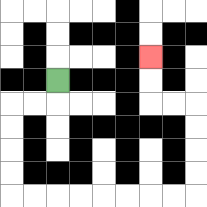{'start': '[2, 3]', 'end': '[6, 2]', 'path_directions': 'D,L,L,D,D,D,D,R,R,R,R,R,R,R,R,U,U,U,U,L,L,U,U', 'path_coordinates': '[[2, 3], [2, 4], [1, 4], [0, 4], [0, 5], [0, 6], [0, 7], [0, 8], [1, 8], [2, 8], [3, 8], [4, 8], [5, 8], [6, 8], [7, 8], [8, 8], [8, 7], [8, 6], [8, 5], [8, 4], [7, 4], [6, 4], [6, 3], [6, 2]]'}